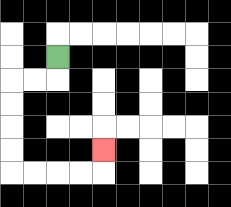{'start': '[2, 2]', 'end': '[4, 6]', 'path_directions': 'D,L,L,D,D,D,D,R,R,R,R,U', 'path_coordinates': '[[2, 2], [2, 3], [1, 3], [0, 3], [0, 4], [0, 5], [0, 6], [0, 7], [1, 7], [2, 7], [3, 7], [4, 7], [4, 6]]'}